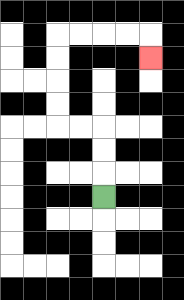{'start': '[4, 8]', 'end': '[6, 2]', 'path_directions': 'U,U,U,L,L,U,U,U,U,R,R,R,R,D', 'path_coordinates': '[[4, 8], [4, 7], [4, 6], [4, 5], [3, 5], [2, 5], [2, 4], [2, 3], [2, 2], [2, 1], [3, 1], [4, 1], [5, 1], [6, 1], [6, 2]]'}